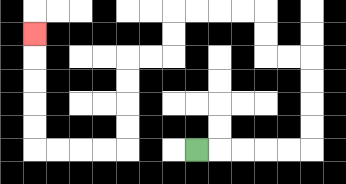{'start': '[8, 6]', 'end': '[1, 1]', 'path_directions': 'R,R,R,R,R,U,U,U,U,L,L,U,U,L,L,L,L,D,D,L,L,D,D,D,D,L,L,L,L,U,U,U,U,U', 'path_coordinates': '[[8, 6], [9, 6], [10, 6], [11, 6], [12, 6], [13, 6], [13, 5], [13, 4], [13, 3], [13, 2], [12, 2], [11, 2], [11, 1], [11, 0], [10, 0], [9, 0], [8, 0], [7, 0], [7, 1], [7, 2], [6, 2], [5, 2], [5, 3], [5, 4], [5, 5], [5, 6], [4, 6], [3, 6], [2, 6], [1, 6], [1, 5], [1, 4], [1, 3], [1, 2], [1, 1]]'}